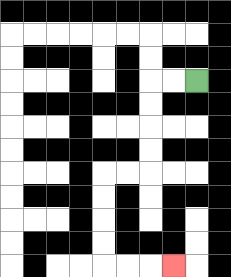{'start': '[8, 3]', 'end': '[7, 11]', 'path_directions': 'L,L,D,D,D,D,L,L,D,D,D,D,R,R,R', 'path_coordinates': '[[8, 3], [7, 3], [6, 3], [6, 4], [6, 5], [6, 6], [6, 7], [5, 7], [4, 7], [4, 8], [4, 9], [4, 10], [4, 11], [5, 11], [6, 11], [7, 11]]'}